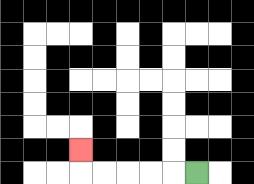{'start': '[8, 7]', 'end': '[3, 6]', 'path_directions': 'L,L,L,L,L,U', 'path_coordinates': '[[8, 7], [7, 7], [6, 7], [5, 7], [4, 7], [3, 7], [3, 6]]'}